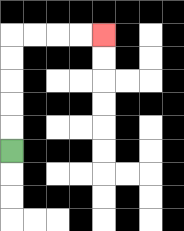{'start': '[0, 6]', 'end': '[4, 1]', 'path_directions': 'U,U,U,U,U,R,R,R,R', 'path_coordinates': '[[0, 6], [0, 5], [0, 4], [0, 3], [0, 2], [0, 1], [1, 1], [2, 1], [3, 1], [4, 1]]'}